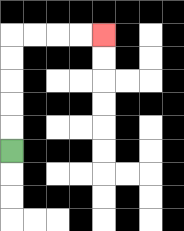{'start': '[0, 6]', 'end': '[4, 1]', 'path_directions': 'U,U,U,U,U,R,R,R,R', 'path_coordinates': '[[0, 6], [0, 5], [0, 4], [0, 3], [0, 2], [0, 1], [1, 1], [2, 1], [3, 1], [4, 1]]'}